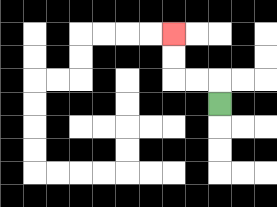{'start': '[9, 4]', 'end': '[7, 1]', 'path_directions': 'U,L,L,U,U', 'path_coordinates': '[[9, 4], [9, 3], [8, 3], [7, 3], [7, 2], [7, 1]]'}